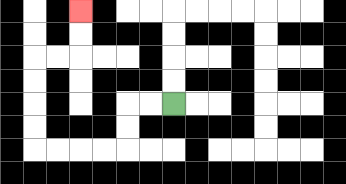{'start': '[7, 4]', 'end': '[3, 0]', 'path_directions': 'L,L,D,D,L,L,L,L,U,U,U,U,R,R,U,U', 'path_coordinates': '[[7, 4], [6, 4], [5, 4], [5, 5], [5, 6], [4, 6], [3, 6], [2, 6], [1, 6], [1, 5], [1, 4], [1, 3], [1, 2], [2, 2], [3, 2], [3, 1], [3, 0]]'}